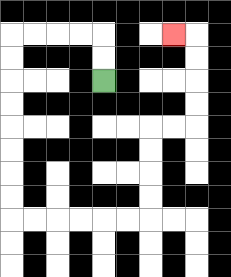{'start': '[4, 3]', 'end': '[7, 1]', 'path_directions': 'U,U,L,L,L,L,D,D,D,D,D,D,D,D,R,R,R,R,R,R,U,U,U,U,R,R,U,U,U,U,L', 'path_coordinates': '[[4, 3], [4, 2], [4, 1], [3, 1], [2, 1], [1, 1], [0, 1], [0, 2], [0, 3], [0, 4], [0, 5], [0, 6], [0, 7], [0, 8], [0, 9], [1, 9], [2, 9], [3, 9], [4, 9], [5, 9], [6, 9], [6, 8], [6, 7], [6, 6], [6, 5], [7, 5], [8, 5], [8, 4], [8, 3], [8, 2], [8, 1], [7, 1]]'}